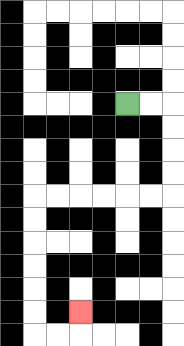{'start': '[5, 4]', 'end': '[3, 13]', 'path_directions': 'R,R,D,D,D,D,L,L,L,L,L,L,D,D,D,D,D,D,R,R,U', 'path_coordinates': '[[5, 4], [6, 4], [7, 4], [7, 5], [7, 6], [7, 7], [7, 8], [6, 8], [5, 8], [4, 8], [3, 8], [2, 8], [1, 8], [1, 9], [1, 10], [1, 11], [1, 12], [1, 13], [1, 14], [2, 14], [3, 14], [3, 13]]'}